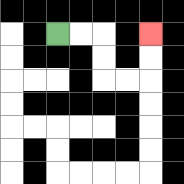{'start': '[2, 1]', 'end': '[6, 1]', 'path_directions': 'R,R,D,D,R,R,U,U', 'path_coordinates': '[[2, 1], [3, 1], [4, 1], [4, 2], [4, 3], [5, 3], [6, 3], [6, 2], [6, 1]]'}